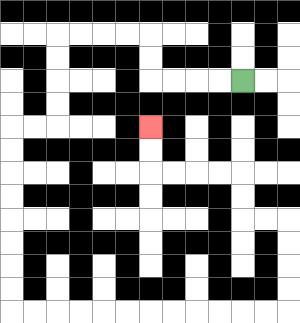{'start': '[10, 3]', 'end': '[6, 5]', 'path_directions': 'L,L,L,L,U,U,L,L,L,L,D,D,D,D,L,L,D,D,D,D,D,D,D,D,R,R,R,R,R,R,R,R,R,R,R,R,U,U,U,U,L,L,U,U,L,L,L,L,U,U', 'path_coordinates': '[[10, 3], [9, 3], [8, 3], [7, 3], [6, 3], [6, 2], [6, 1], [5, 1], [4, 1], [3, 1], [2, 1], [2, 2], [2, 3], [2, 4], [2, 5], [1, 5], [0, 5], [0, 6], [0, 7], [0, 8], [0, 9], [0, 10], [0, 11], [0, 12], [0, 13], [1, 13], [2, 13], [3, 13], [4, 13], [5, 13], [6, 13], [7, 13], [8, 13], [9, 13], [10, 13], [11, 13], [12, 13], [12, 12], [12, 11], [12, 10], [12, 9], [11, 9], [10, 9], [10, 8], [10, 7], [9, 7], [8, 7], [7, 7], [6, 7], [6, 6], [6, 5]]'}